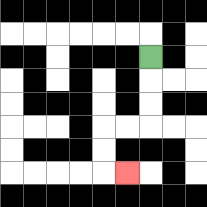{'start': '[6, 2]', 'end': '[5, 7]', 'path_directions': 'D,D,D,L,L,D,D,R', 'path_coordinates': '[[6, 2], [6, 3], [6, 4], [6, 5], [5, 5], [4, 5], [4, 6], [4, 7], [5, 7]]'}